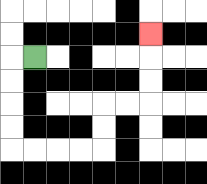{'start': '[1, 2]', 'end': '[6, 1]', 'path_directions': 'L,D,D,D,D,R,R,R,R,U,U,R,R,U,U,U', 'path_coordinates': '[[1, 2], [0, 2], [0, 3], [0, 4], [0, 5], [0, 6], [1, 6], [2, 6], [3, 6], [4, 6], [4, 5], [4, 4], [5, 4], [6, 4], [6, 3], [6, 2], [6, 1]]'}